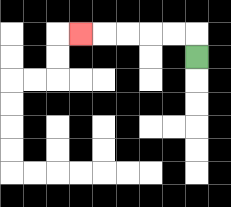{'start': '[8, 2]', 'end': '[3, 1]', 'path_directions': 'U,L,L,L,L,L', 'path_coordinates': '[[8, 2], [8, 1], [7, 1], [6, 1], [5, 1], [4, 1], [3, 1]]'}